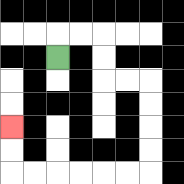{'start': '[2, 2]', 'end': '[0, 5]', 'path_directions': 'U,R,R,D,D,R,R,D,D,D,D,L,L,L,L,L,L,U,U', 'path_coordinates': '[[2, 2], [2, 1], [3, 1], [4, 1], [4, 2], [4, 3], [5, 3], [6, 3], [6, 4], [6, 5], [6, 6], [6, 7], [5, 7], [4, 7], [3, 7], [2, 7], [1, 7], [0, 7], [0, 6], [0, 5]]'}